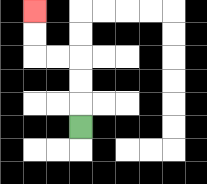{'start': '[3, 5]', 'end': '[1, 0]', 'path_directions': 'U,U,U,L,L,U,U', 'path_coordinates': '[[3, 5], [3, 4], [3, 3], [3, 2], [2, 2], [1, 2], [1, 1], [1, 0]]'}